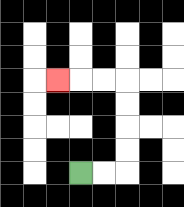{'start': '[3, 7]', 'end': '[2, 3]', 'path_directions': 'R,R,U,U,U,U,L,L,L', 'path_coordinates': '[[3, 7], [4, 7], [5, 7], [5, 6], [5, 5], [5, 4], [5, 3], [4, 3], [3, 3], [2, 3]]'}